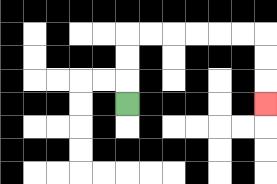{'start': '[5, 4]', 'end': '[11, 4]', 'path_directions': 'U,U,U,R,R,R,R,R,R,D,D,D', 'path_coordinates': '[[5, 4], [5, 3], [5, 2], [5, 1], [6, 1], [7, 1], [8, 1], [9, 1], [10, 1], [11, 1], [11, 2], [11, 3], [11, 4]]'}